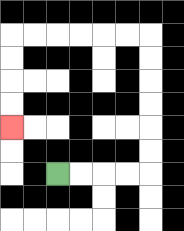{'start': '[2, 7]', 'end': '[0, 5]', 'path_directions': 'R,R,R,R,U,U,U,U,U,U,L,L,L,L,L,L,D,D,D,D', 'path_coordinates': '[[2, 7], [3, 7], [4, 7], [5, 7], [6, 7], [6, 6], [6, 5], [6, 4], [6, 3], [6, 2], [6, 1], [5, 1], [4, 1], [3, 1], [2, 1], [1, 1], [0, 1], [0, 2], [0, 3], [0, 4], [0, 5]]'}